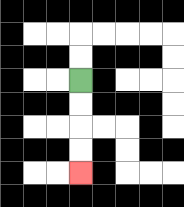{'start': '[3, 3]', 'end': '[3, 7]', 'path_directions': 'D,D,D,D', 'path_coordinates': '[[3, 3], [3, 4], [3, 5], [3, 6], [3, 7]]'}